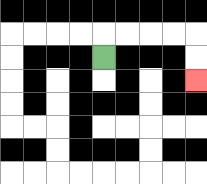{'start': '[4, 2]', 'end': '[8, 3]', 'path_directions': 'U,R,R,R,R,D,D', 'path_coordinates': '[[4, 2], [4, 1], [5, 1], [6, 1], [7, 1], [8, 1], [8, 2], [8, 3]]'}